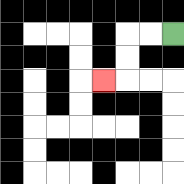{'start': '[7, 1]', 'end': '[4, 3]', 'path_directions': 'L,L,D,D,L', 'path_coordinates': '[[7, 1], [6, 1], [5, 1], [5, 2], [5, 3], [4, 3]]'}